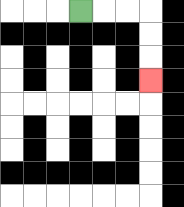{'start': '[3, 0]', 'end': '[6, 3]', 'path_directions': 'R,R,R,D,D,D', 'path_coordinates': '[[3, 0], [4, 0], [5, 0], [6, 0], [6, 1], [6, 2], [6, 3]]'}